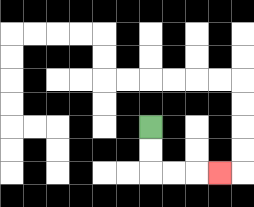{'start': '[6, 5]', 'end': '[9, 7]', 'path_directions': 'D,D,R,R,R', 'path_coordinates': '[[6, 5], [6, 6], [6, 7], [7, 7], [8, 7], [9, 7]]'}